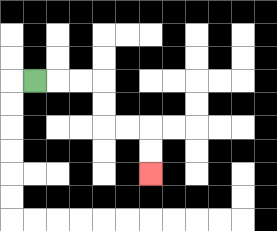{'start': '[1, 3]', 'end': '[6, 7]', 'path_directions': 'R,R,R,D,D,R,R,D,D', 'path_coordinates': '[[1, 3], [2, 3], [3, 3], [4, 3], [4, 4], [4, 5], [5, 5], [6, 5], [6, 6], [6, 7]]'}